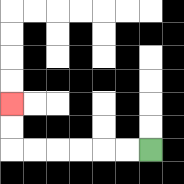{'start': '[6, 6]', 'end': '[0, 4]', 'path_directions': 'L,L,L,L,L,L,U,U', 'path_coordinates': '[[6, 6], [5, 6], [4, 6], [3, 6], [2, 6], [1, 6], [0, 6], [0, 5], [0, 4]]'}